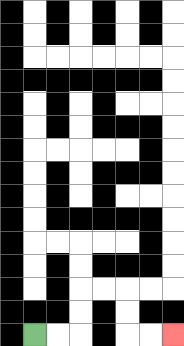{'start': '[1, 14]', 'end': '[7, 14]', 'path_directions': 'R,R,U,U,R,R,D,D,R,R', 'path_coordinates': '[[1, 14], [2, 14], [3, 14], [3, 13], [3, 12], [4, 12], [5, 12], [5, 13], [5, 14], [6, 14], [7, 14]]'}